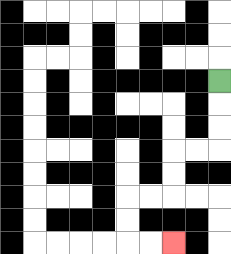{'start': '[9, 3]', 'end': '[7, 10]', 'path_directions': 'D,D,D,L,L,D,D,L,L,D,D,R,R', 'path_coordinates': '[[9, 3], [9, 4], [9, 5], [9, 6], [8, 6], [7, 6], [7, 7], [7, 8], [6, 8], [5, 8], [5, 9], [5, 10], [6, 10], [7, 10]]'}